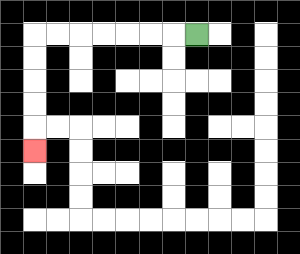{'start': '[8, 1]', 'end': '[1, 6]', 'path_directions': 'L,L,L,L,L,L,L,D,D,D,D,D', 'path_coordinates': '[[8, 1], [7, 1], [6, 1], [5, 1], [4, 1], [3, 1], [2, 1], [1, 1], [1, 2], [1, 3], [1, 4], [1, 5], [1, 6]]'}